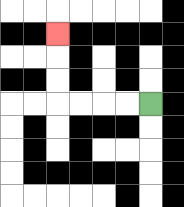{'start': '[6, 4]', 'end': '[2, 1]', 'path_directions': 'L,L,L,L,U,U,U', 'path_coordinates': '[[6, 4], [5, 4], [4, 4], [3, 4], [2, 4], [2, 3], [2, 2], [2, 1]]'}